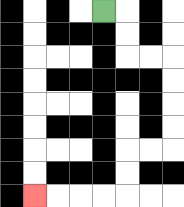{'start': '[4, 0]', 'end': '[1, 8]', 'path_directions': 'R,D,D,R,R,D,D,D,D,L,L,D,D,L,L,L,L', 'path_coordinates': '[[4, 0], [5, 0], [5, 1], [5, 2], [6, 2], [7, 2], [7, 3], [7, 4], [7, 5], [7, 6], [6, 6], [5, 6], [5, 7], [5, 8], [4, 8], [3, 8], [2, 8], [1, 8]]'}